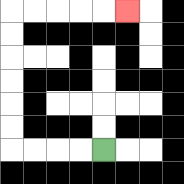{'start': '[4, 6]', 'end': '[5, 0]', 'path_directions': 'L,L,L,L,U,U,U,U,U,U,R,R,R,R,R', 'path_coordinates': '[[4, 6], [3, 6], [2, 6], [1, 6], [0, 6], [0, 5], [0, 4], [0, 3], [0, 2], [0, 1], [0, 0], [1, 0], [2, 0], [3, 0], [4, 0], [5, 0]]'}